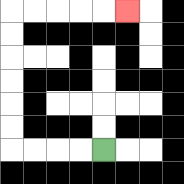{'start': '[4, 6]', 'end': '[5, 0]', 'path_directions': 'L,L,L,L,U,U,U,U,U,U,R,R,R,R,R', 'path_coordinates': '[[4, 6], [3, 6], [2, 6], [1, 6], [0, 6], [0, 5], [0, 4], [0, 3], [0, 2], [0, 1], [0, 0], [1, 0], [2, 0], [3, 0], [4, 0], [5, 0]]'}